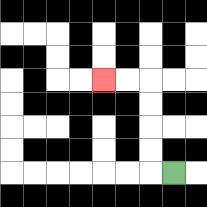{'start': '[7, 7]', 'end': '[4, 3]', 'path_directions': 'L,U,U,U,U,L,L', 'path_coordinates': '[[7, 7], [6, 7], [6, 6], [6, 5], [6, 4], [6, 3], [5, 3], [4, 3]]'}